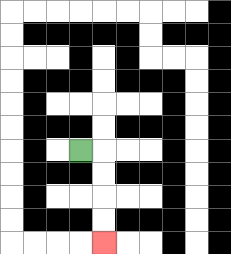{'start': '[3, 6]', 'end': '[4, 10]', 'path_directions': 'R,D,D,D,D', 'path_coordinates': '[[3, 6], [4, 6], [4, 7], [4, 8], [4, 9], [4, 10]]'}